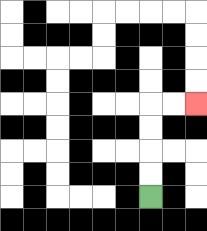{'start': '[6, 8]', 'end': '[8, 4]', 'path_directions': 'U,U,U,U,R,R', 'path_coordinates': '[[6, 8], [6, 7], [6, 6], [6, 5], [6, 4], [7, 4], [8, 4]]'}